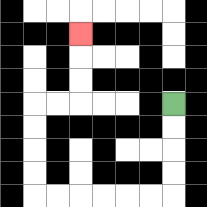{'start': '[7, 4]', 'end': '[3, 1]', 'path_directions': 'D,D,D,D,L,L,L,L,L,L,U,U,U,U,R,R,U,U,U', 'path_coordinates': '[[7, 4], [7, 5], [7, 6], [7, 7], [7, 8], [6, 8], [5, 8], [4, 8], [3, 8], [2, 8], [1, 8], [1, 7], [1, 6], [1, 5], [1, 4], [2, 4], [3, 4], [3, 3], [3, 2], [3, 1]]'}